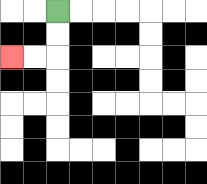{'start': '[2, 0]', 'end': '[0, 2]', 'path_directions': 'D,D,L,L', 'path_coordinates': '[[2, 0], [2, 1], [2, 2], [1, 2], [0, 2]]'}